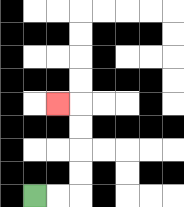{'start': '[1, 8]', 'end': '[2, 4]', 'path_directions': 'R,R,U,U,U,U,L', 'path_coordinates': '[[1, 8], [2, 8], [3, 8], [3, 7], [3, 6], [3, 5], [3, 4], [2, 4]]'}